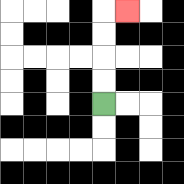{'start': '[4, 4]', 'end': '[5, 0]', 'path_directions': 'U,U,U,U,R', 'path_coordinates': '[[4, 4], [4, 3], [4, 2], [4, 1], [4, 0], [5, 0]]'}